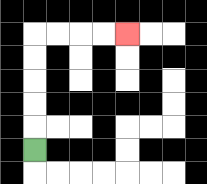{'start': '[1, 6]', 'end': '[5, 1]', 'path_directions': 'U,U,U,U,U,R,R,R,R', 'path_coordinates': '[[1, 6], [1, 5], [1, 4], [1, 3], [1, 2], [1, 1], [2, 1], [3, 1], [4, 1], [5, 1]]'}